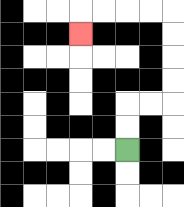{'start': '[5, 6]', 'end': '[3, 1]', 'path_directions': 'U,U,R,R,U,U,U,U,L,L,L,L,D', 'path_coordinates': '[[5, 6], [5, 5], [5, 4], [6, 4], [7, 4], [7, 3], [7, 2], [7, 1], [7, 0], [6, 0], [5, 0], [4, 0], [3, 0], [3, 1]]'}